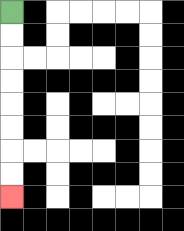{'start': '[0, 0]', 'end': '[0, 8]', 'path_directions': 'D,D,D,D,D,D,D,D', 'path_coordinates': '[[0, 0], [0, 1], [0, 2], [0, 3], [0, 4], [0, 5], [0, 6], [0, 7], [0, 8]]'}